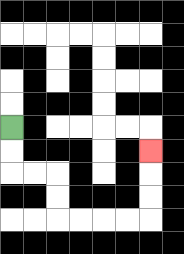{'start': '[0, 5]', 'end': '[6, 6]', 'path_directions': 'D,D,R,R,D,D,R,R,R,R,U,U,U', 'path_coordinates': '[[0, 5], [0, 6], [0, 7], [1, 7], [2, 7], [2, 8], [2, 9], [3, 9], [4, 9], [5, 9], [6, 9], [6, 8], [6, 7], [6, 6]]'}